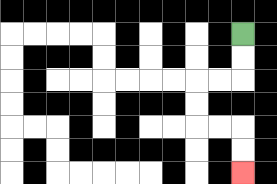{'start': '[10, 1]', 'end': '[10, 7]', 'path_directions': 'D,D,L,L,D,D,R,R,D,D', 'path_coordinates': '[[10, 1], [10, 2], [10, 3], [9, 3], [8, 3], [8, 4], [8, 5], [9, 5], [10, 5], [10, 6], [10, 7]]'}